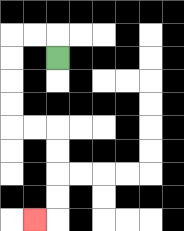{'start': '[2, 2]', 'end': '[1, 9]', 'path_directions': 'U,L,L,D,D,D,D,R,R,D,D,D,D,L', 'path_coordinates': '[[2, 2], [2, 1], [1, 1], [0, 1], [0, 2], [0, 3], [0, 4], [0, 5], [1, 5], [2, 5], [2, 6], [2, 7], [2, 8], [2, 9], [1, 9]]'}